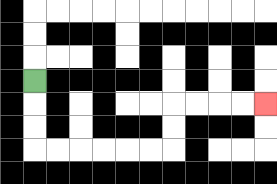{'start': '[1, 3]', 'end': '[11, 4]', 'path_directions': 'D,D,D,R,R,R,R,R,R,U,U,R,R,R,R', 'path_coordinates': '[[1, 3], [1, 4], [1, 5], [1, 6], [2, 6], [3, 6], [4, 6], [5, 6], [6, 6], [7, 6], [7, 5], [7, 4], [8, 4], [9, 4], [10, 4], [11, 4]]'}